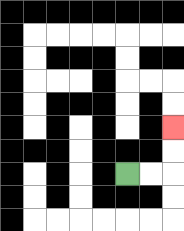{'start': '[5, 7]', 'end': '[7, 5]', 'path_directions': 'R,R,U,U', 'path_coordinates': '[[5, 7], [6, 7], [7, 7], [7, 6], [7, 5]]'}